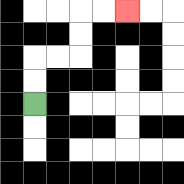{'start': '[1, 4]', 'end': '[5, 0]', 'path_directions': 'U,U,R,R,U,U,R,R', 'path_coordinates': '[[1, 4], [1, 3], [1, 2], [2, 2], [3, 2], [3, 1], [3, 0], [4, 0], [5, 0]]'}